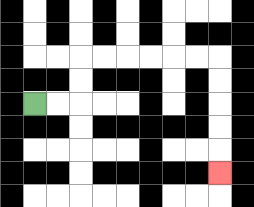{'start': '[1, 4]', 'end': '[9, 7]', 'path_directions': 'R,R,U,U,R,R,R,R,R,R,D,D,D,D,D', 'path_coordinates': '[[1, 4], [2, 4], [3, 4], [3, 3], [3, 2], [4, 2], [5, 2], [6, 2], [7, 2], [8, 2], [9, 2], [9, 3], [9, 4], [9, 5], [9, 6], [9, 7]]'}